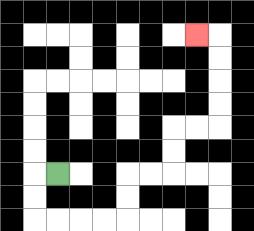{'start': '[2, 7]', 'end': '[8, 1]', 'path_directions': 'L,D,D,R,R,R,R,U,U,R,R,U,U,R,R,U,U,U,U,L', 'path_coordinates': '[[2, 7], [1, 7], [1, 8], [1, 9], [2, 9], [3, 9], [4, 9], [5, 9], [5, 8], [5, 7], [6, 7], [7, 7], [7, 6], [7, 5], [8, 5], [9, 5], [9, 4], [9, 3], [9, 2], [9, 1], [8, 1]]'}